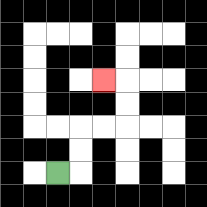{'start': '[2, 7]', 'end': '[4, 3]', 'path_directions': 'R,U,U,R,R,U,U,L', 'path_coordinates': '[[2, 7], [3, 7], [3, 6], [3, 5], [4, 5], [5, 5], [5, 4], [5, 3], [4, 3]]'}